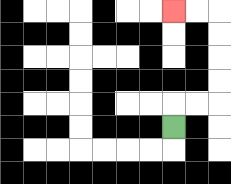{'start': '[7, 5]', 'end': '[7, 0]', 'path_directions': 'U,R,R,U,U,U,U,L,L', 'path_coordinates': '[[7, 5], [7, 4], [8, 4], [9, 4], [9, 3], [9, 2], [9, 1], [9, 0], [8, 0], [7, 0]]'}